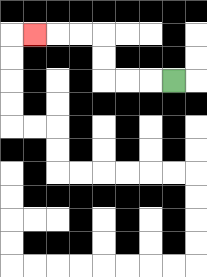{'start': '[7, 3]', 'end': '[1, 1]', 'path_directions': 'L,L,L,U,U,L,L,L', 'path_coordinates': '[[7, 3], [6, 3], [5, 3], [4, 3], [4, 2], [4, 1], [3, 1], [2, 1], [1, 1]]'}